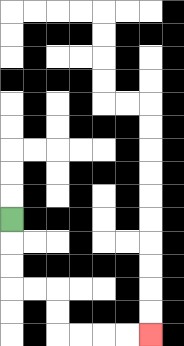{'start': '[0, 9]', 'end': '[6, 14]', 'path_directions': 'D,D,D,R,R,D,D,R,R,R,R', 'path_coordinates': '[[0, 9], [0, 10], [0, 11], [0, 12], [1, 12], [2, 12], [2, 13], [2, 14], [3, 14], [4, 14], [5, 14], [6, 14]]'}